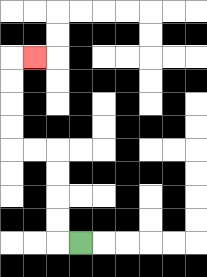{'start': '[3, 10]', 'end': '[1, 2]', 'path_directions': 'L,U,U,U,U,L,L,U,U,U,U,R', 'path_coordinates': '[[3, 10], [2, 10], [2, 9], [2, 8], [2, 7], [2, 6], [1, 6], [0, 6], [0, 5], [0, 4], [0, 3], [0, 2], [1, 2]]'}